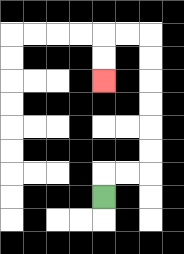{'start': '[4, 8]', 'end': '[4, 3]', 'path_directions': 'U,R,R,U,U,U,U,U,U,L,L,D,D', 'path_coordinates': '[[4, 8], [4, 7], [5, 7], [6, 7], [6, 6], [6, 5], [6, 4], [6, 3], [6, 2], [6, 1], [5, 1], [4, 1], [4, 2], [4, 3]]'}